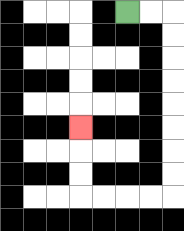{'start': '[5, 0]', 'end': '[3, 5]', 'path_directions': 'R,R,D,D,D,D,D,D,D,D,L,L,L,L,U,U,U', 'path_coordinates': '[[5, 0], [6, 0], [7, 0], [7, 1], [7, 2], [7, 3], [7, 4], [7, 5], [7, 6], [7, 7], [7, 8], [6, 8], [5, 8], [4, 8], [3, 8], [3, 7], [3, 6], [3, 5]]'}